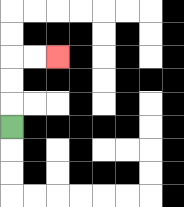{'start': '[0, 5]', 'end': '[2, 2]', 'path_directions': 'U,U,U,R,R', 'path_coordinates': '[[0, 5], [0, 4], [0, 3], [0, 2], [1, 2], [2, 2]]'}